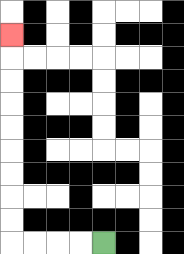{'start': '[4, 10]', 'end': '[0, 1]', 'path_directions': 'L,L,L,L,U,U,U,U,U,U,U,U,U', 'path_coordinates': '[[4, 10], [3, 10], [2, 10], [1, 10], [0, 10], [0, 9], [0, 8], [0, 7], [0, 6], [0, 5], [0, 4], [0, 3], [0, 2], [0, 1]]'}